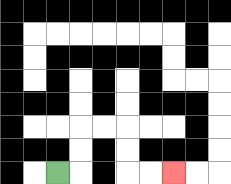{'start': '[2, 7]', 'end': '[7, 7]', 'path_directions': 'R,U,U,R,R,D,D,R,R', 'path_coordinates': '[[2, 7], [3, 7], [3, 6], [3, 5], [4, 5], [5, 5], [5, 6], [5, 7], [6, 7], [7, 7]]'}